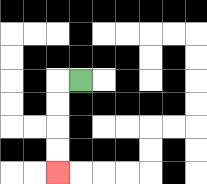{'start': '[3, 3]', 'end': '[2, 7]', 'path_directions': 'L,D,D,D,D', 'path_coordinates': '[[3, 3], [2, 3], [2, 4], [2, 5], [2, 6], [2, 7]]'}